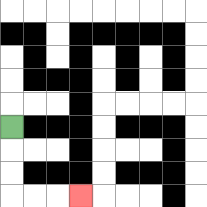{'start': '[0, 5]', 'end': '[3, 8]', 'path_directions': 'D,D,D,R,R,R', 'path_coordinates': '[[0, 5], [0, 6], [0, 7], [0, 8], [1, 8], [2, 8], [3, 8]]'}